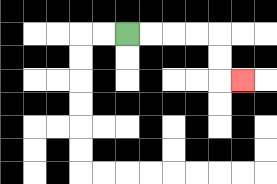{'start': '[5, 1]', 'end': '[10, 3]', 'path_directions': 'R,R,R,R,D,D,R', 'path_coordinates': '[[5, 1], [6, 1], [7, 1], [8, 1], [9, 1], [9, 2], [9, 3], [10, 3]]'}